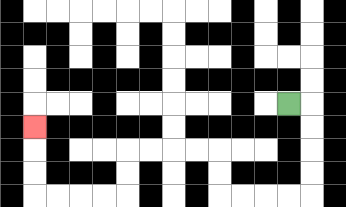{'start': '[12, 4]', 'end': '[1, 5]', 'path_directions': 'R,D,D,D,D,L,L,L,L,U,U,L,L,L,L,D,D,L,L,L,L,U,U,U', 'path_coordinates': '[[12, 4], [13, 4], [13, 5], [13, 6], [13, 7], [13, 8], [12, 8], [11, 8], [10, 8], [9, 8], [9, 7], [9, 6], [8, 6], [7, 6], [6, 6], [5, 6], [5, 7], [5, 8], [4, 8], [3, 8], [2, 8], [1, 8], [1, 7], [1, 6], [1, 5]]'}